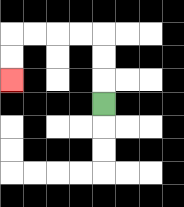{'start': '[4, 4]', 'end': '[0, 3]', 'path_directions': 'U,U,U,L,L,L,L,D,D', 'path_coordinates': '[[4, 4], [4, 3], [4, 2], [4, 1], [3, 1], [2, 1], [1, 1], [0, 1], [0, 2], [0, 3]]'}